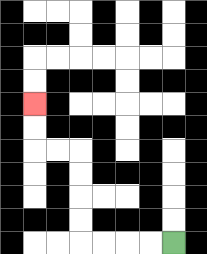{'start': '[7, 10]', 'end': '[1, 4]', 'path_directions': 'L,L,L,L,U,U,U,U,L,L,U,U', 'path_coordinates': '[[7, 10], [6, 10], [5, 10], [4, 10], [3, 10], [3, 9], [3, 8], [3, 7], [3, 6], [2, 6], [1, 6], [1, 5], [1, 4]]'}